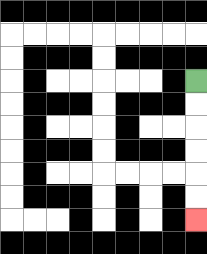{'start': '[8, 3]', 'end': '[8, 9]', 'path_directions': 'D,D,D,D,D,D', 'path_coordinates': '[[8, 3], [8, 4], [8, 5], [8, 6], [8, 7], [8, 8], [8, 9]]'}